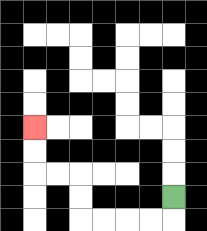{'start': '[7, 8]', 'end': '[1, 5]', 'path_directions': 'D,L,L,L,L,U,U,L,L,U,U', 'path_coordinates': '[[7, 8], [7, 9], [6, 9], [5, 9], [4, 9], [3, 9], [3, 8], [3, 7], [2, 7], [1, 7], [1, 6], [1, 5]]'}